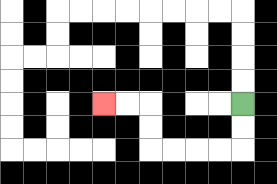{'start': '[10, 4]', 'end': '[4, 4]', 'path_directions': 'D,D,L,L,L,L,U,U,L,L', 'path_coordinates': '[[10, 4], [10, 5], [10, 6], [9, 6], [8, 6], [7, 6], [6, 6], [6, 5], [6, 4], [5, 4], [4, 4]]'}